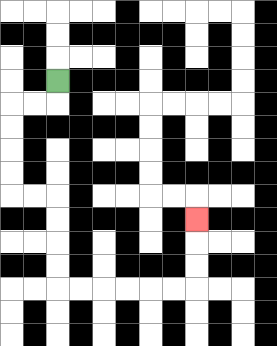{'start': '[2, 3]', 'end': '[8, 9]', 'path_directions': 'D,L,L,D,D,D,D,R,R,D,D,D,D,R,R,R,R,R,R,U,U,U', 'path_coordinates': '[[2, 3], [2, 4], [1, 4], [0, 4], [0, 5], [0, 6], [0, 7], [0, 8], [1, 8], [2, 8], [2, 9], [2, 10], [2, 11], [2, 12], [3, 12], [4, 12], [5, 12], [6, 12], [7, 12], [8, 12], [8, 11], [8, 10], [8, 9]]'}